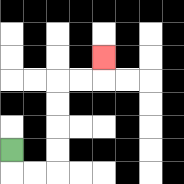{'start': '[0, 6]', 'end': '[4, 2]', 'path_directions': 'D,R,R,U,U,U,U,R,R,U', 'path_coordinates': '[[0, 6], [0, 7], [1, 7], [2, 7], [2, 6], [2, 5], [2, 4], [2, 3], [3, 3], [4, 3], [4, 2]]'}